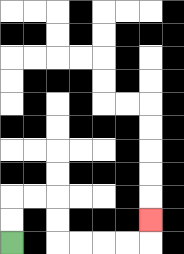{'start': '[0, 10]', 'end': '[6, 9]', 'path_directions': 'U,U,R,R,D,D,R,R,R,R,U', 'path_coordinates': '[[0, 10], [0, 9], [0, 8], [1, 8], [2, 8], [2, 9], [2, 10], [3, 10], [4, 10], [5, 10], [6, 10], [6, 9]]'}